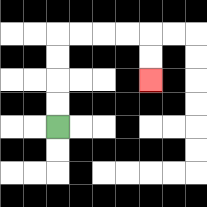{'start': '[2, 5]', 'end': '[6, 3]', 'path_directions': 'U,U,U,U,R,R,R,R,D,D', 'path_coordinates': '[[2, 5], [2, 4], [2, 3], [2, 2], [2, 1], [3, 1], [4, 1], [5, 1], [6, 1], [6, 2], [6, 3]]'}